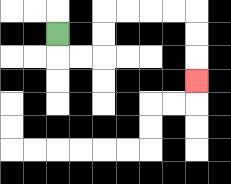{'start': '[2, 1]', 'end': '[8, 3]', 'path_directions': 'D,R,R,U,U,R,R,R,R,D,D,D', 'path_coordinates': '[[2, 1], [2, 2], [3, 2], [4, 2], [4, 1], [4, 0], [5, 0], [6, 0], [7, 0], [8, 0], [8, 1], [8, 2], [8, 3]]'}